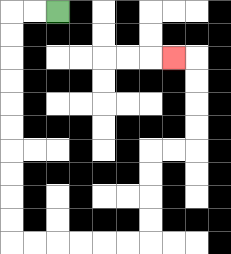{'start': '[2, 0]', 'end': '[7, 2]', 'path_directions': 'L,L,D,D,D,D,D,D,D,D,D,D,R,R,R,R,R,R,U,U,U,U,R,R,U,U,U,U,L', 'path_coordinates': '[[2, 0], [1, 0], [0, 0], [0, 1], [0, 2], [0, 3], [0, 4], [0, 5], [0, 6], [0, 7], [0, 8], [0, 9], [0, 10], [1, 10], [2, 10], [3, 10], [4, 10], [5, 10], [6, 10], [6, 9], [6, 8], [6, 7], [6, 6], [7, 6], [8, 6], [8, 5], [8, 4], [8, 3], [8, 2], [7, 2]]'}